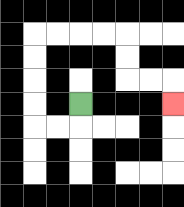{'start': '[3, 4]', 'end': '[7, 4]', 'path_directions': 'D,L,L,U,U,U,U,R,R,R,R,D,D,R,R,D', 'path_coordinates': '[[3, 4], [3, 5], [2, 5], [1, 5], [1, 4], [1, 3], [1, 2], [1, 1], [2, 1], [3, 1], [4, 1], [5, 1], [5, 2], [5, 3], [6, 3], [7, 3], [7, 4]]'}